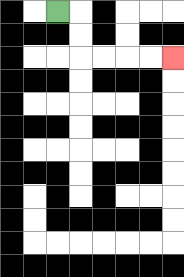{'start': '[2, 0]', 'end': '[7, 2]', 'path_directions': 'R,D,D,R,R,R,R', 'path_coordinates': '[[2, 0], [3, 0], [3, 1], [3, 2], [4, 2], [5, 2], [6, 2], [7, 2]]'}